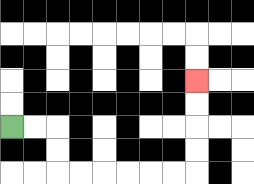{'start': '[0, 5]', 'end': '[8, 3]', 'path_directions': 'R,R,D,D,R,R,R,R,R,R,U,U,U,U', 'path_coordinates': '[[0, 5], [1, 5], [2, 5], [2, 6], [2, 7], [3, 7], [4, 7], [5, 7], [6, 7], [7, 7], [8, 7], [8, 6], [8, 5], [8, 4], [8, 3]]'}